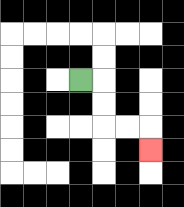{'start': '[3, 3]', 'end': '[6, 6]', 'path_directions': 'R,D,D,R,R,D', 'path_coordinates': '[[3, 3], [4, 3], [4, 4], [4, 5], [5, 5], [6, 5], [6, 6]]'}